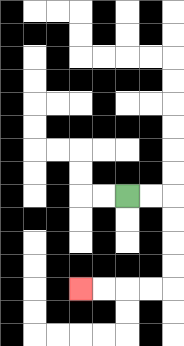{'start': '[5, 8]', 'end': '[3, 12]', 'path_directions': 'R,R,D,D,D,D,L,L,L,L', 'path_coordinates': '[[5, 8], [6, 8], [7, 8], [7, 9], [7, 10], [7, 11], [7, 12], [6, 12], [5, 12], [4, 12], [3, 12]]'}